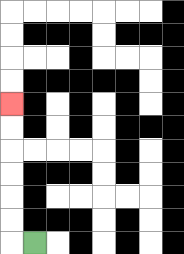{'start': '[1, 10]', 'end': '[0, 4]', 'path_directions': 'L,U,U,U,U,U,U', 'path_coordinates': '[[1, 10], [0, 10], [0, 9], [0, 8], [0, 7], [0, 6], [0, 5], [0, 4]]'}